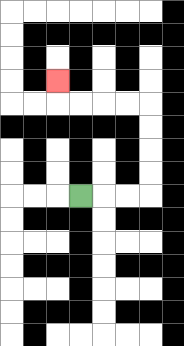{'start': '[3, 8]', 'end': '[2, 3]', 'path_directions': 'R,R,R,U,U,U,U,L,L,L,L,U', 'path_coordinates': '[[3, 8], [4, 8], [5, 8], [6, 8], [6, 7], [6, 6], [6, 5], [6, 4], [5, 4], [4, 4], [3, 4], [2, 4], [2, 3]]'}